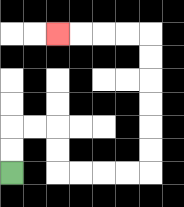{'start': '[0, 7]', 'end': '[2, 1]', 'path_directions': 'U,U,R,R,D,D,R,R,R,R,U,U,U,U,U,U,L,L,L,L', 'path_coordinates': '[[0, 7], [0, 6], [0, 5], [1, 5], [2, 5], [2, 6], [2, 7], [3, 7], [4, 7], [5, 7], [6, 7], [6, 6], [6, 5], [6, 4], [6, 3], [6, 2], [6, 1], [5, 1], [4, 1], [3, 1], [2, 1]]'}